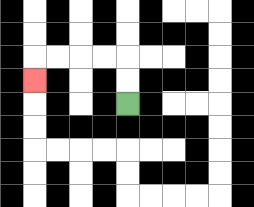{'start': '[5, 4]', 'end': '[1, 3]', 'path_directions': 'U,U,L,L,L,L,D', 'path_coordinates': '[[5, 4], [5, 3], [5, 2], [4, 2], [3, 2], [2, 2], [1, 2], [1, 3]]'}